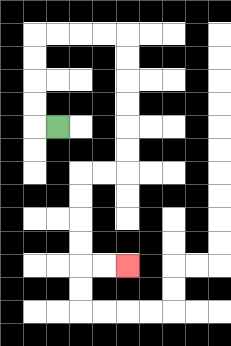{'start': '[2, 5]', 'end': '[5, 11]', 'path_directions': 'L,U,U,U,U,R,R,R,R,D,D,D,D,D,D,L,L,D,D,D,D,R,R', 'path_coordinates': '[[2, 5], [1, 5], [1, 4], [1, 3], [1, 2], [1, 1], [2, 1], [3, 1], [4, 1], [5, 1], [5, 2], [5, 3], [5, 4], [5, 5], [5, 6], [5, 7], [4, 7], [3, 7], [3, 8], [3, 9], [3, 10], [3, 11], [4, 11], [5, 11]]'}